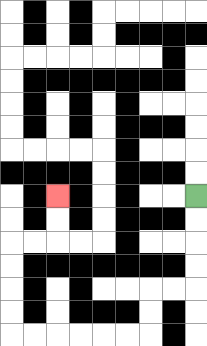{'start': '[8, 8]', 'end': '[2, 8]', 'path_directions': 'D,D,D,D,L,L,D,D,L,L,L,L,L,L,U,U,U,U,R,R,U,U', 'path_coordinates': '[[8, 8], [8, 9], [8, 10], [8, 11], [8, 12], [7, 12], [6, 12], [6, 13], [6, 14], [5, 14], [4, 14], [3, 14], [2, 14], [1, 14], [0, 14], [0, 13], [0, 12], [0, 11], [0, 10], [1, 10], [2, 10], [2, 9], [2, 8]]'}